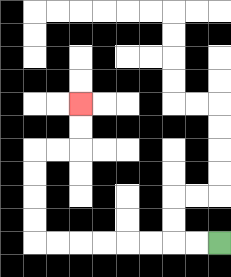{'start': '[9, 10]', 'end': '[3, 4]', 'path_directions': 'L,L,L,L,L,L,L,L,U,U,U,U,R,R,U,U', 'path_coordinates': '[[9, 10], [8, 10], [7, 10], [6, 10], [5, 10], [4, 10], [3, 10], [2, 10], [1, 10], [1, 9], [1, 8], [1, 7], [1, 6], [2, 6], [3, 6], [3, 5], [3, 4]]'}